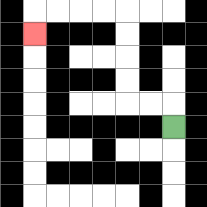{'start': '[7, 5]', 'end': '[1, 1]', 'path_directions': 'U,L,L,U,U,U,U,L,L,L,L,D', 'path_coordinates': '[[7, 5], [7, 4], [6, 4], [5, 4], [5, 3], [5, 2], [5, 1], [5, 0], [4, 0], [3, 0], [2, 0], [1, 0], [1, 1]]'}